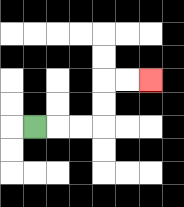{'start': '[1, 5]', 'end': '[6, 3]', 'path_directions': 'R,R,R,U,U,R,R', 'path_coordinates': '[[1, 5], [2, 5], [3, 5], [4, 5], [4, 4], [4, 3], [5, 3], [6, 3]]'}